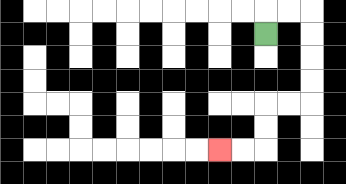{'start': '[11, 1]', 'end': '[9, 6]', 'path_directions': 'U,R,R,D,D,D,D,L,L,D,D,L,L', 'path_coordinates': '[[11, 1], [11, 0], [12, 0], [13, 0], [13, 1], [13, 2], [13, 3], [13, 4], [12, 4], [11, 4], [11, 5], [11, 6], [10, 6], [9, 6]]'}